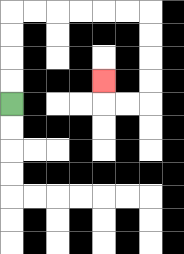{'start': '[0, 4]', 'end': '[4, 3]', 'path_directions': 'U,U,U,U,R,R,R,R,R,R,D,D,D,D,L,L,U', 'path_coordinates': '[[0, 4], [0, 3], [0, 2], [0, 1], [0, 0], [1, 0], [2, 0], [3, 0], [4, 0], [5, 0], [6, 0], [6, 1], [6, 2], [6, 3], [6, 4], [5, 4], [4, 4], [4, 3]]'}